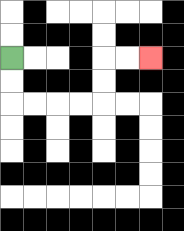{'start': '[0, 2]', 'end': '[6, 2]', 'path_directions': 'D,D,R,R,R,R,U,U,R,R', 'path_coordinates': '[[0, 2], [0, 3], [0, 4], [1, 4], [2, 4], [3, 4], [4, 4], [4, 3], [4, 2], [5, 2], [6, 2]]'}